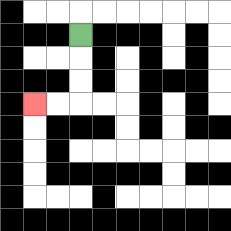{'start': '[3, 1]', 'end': '[1, 4]', 'path_directions': 'D,D,D,L,L', 'path_coordinates': '[[3, 1], [3, 2], [3, 3], [3, 4], [2, 4], [1, 4]]'}